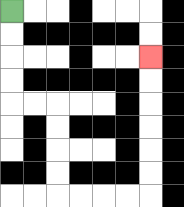{'start': '[0, 0]', 'end': '[6, 2]', 'path_directions': 'D,D,D,D,R,R,D,D,D,D,R,R,R,R,U,U,U,U,U,U', 'path_coordinates': '[[0, 0], [0, 1], [0, 2], [0, 3], [0, 4], [1, 4], [2, 4], [2, 5], [2, 6], [2, 7], [2, 8], [3, 8], [4, 8], [5, 8], [6, 8], [6, 7], [6, 6], [6, 5], [6, 4], [6, 3], [6, 2]]'}